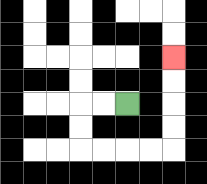{'start': '[5, 4]', 'end': '[7, 2]', 'path_directions': 'L,L,D,D,R,R,R,R,U,U,U,U', 'path_coordinates': '[[5, 4], [4, 4], [3, 4], [3, 5], [3, 6], [4, 6], [5, 6], [6, 6], [7, 6], [7, 5], [7, 4], [7, 3], [7, 2]]'}